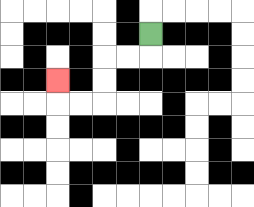{'start': '[6, 1]', 'end': '[2, 3]', 'path_directions': 'D,L,L,D,D,L,L,U', 'path_coordinates': '[[6, 1], [6, 2], [5, 2], [4, 2], [4, 3], [4, 4], [3, 4], [2, 4], [2, 3]]'}